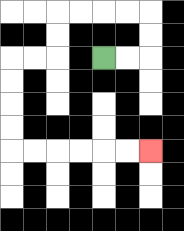{'start': '[4, 2]', 'end': '[6, 6]', 'path_directions': 'R,R,U,U,L,L,L,L,D,D,L,L,D,D,D,D,R,R,R,R,R,R', 'path_coordinates': '[[4, 2], [5, 2], [6, 2], [6, 1], [6, 0], [5, 0], [4, 0], [3, 0], [2, 0], [2, 1], [2, 2], [1, 2], [0, 2], [0, 3], [0, 4], [0, 5], [0, 6], [1, 6], [2, 6], [3, 6], [4, 6], [5, 6], [6, 6]]'}